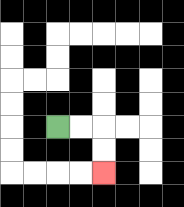{'start': '[2, 5]', 'end': '[4, 7]', 'path_directions': 'R,R,D,D', 'path_coordinates': '[[2, 5], [3, 5], [4, 5], [4, 6], [4, 7]]'}